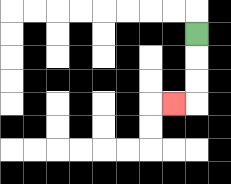{'start': '[8, 1]', 'end': '[7, 4]', 'path_directions': 'D,D,D,L', 'path_coordinates': '[[8, 1], [8, 2], [8, 3], [8, 4], [7, 4]]'}